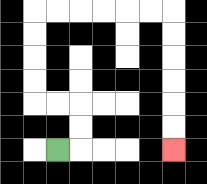{'start': '[2, 6]', 'end': '[7, 6]', 'path_directions': 'R,U,U,L,L,U,U,U,U,R,R,R,R,R,R,D,D,D,D,D,D', 'path_coordinates': '[[2, 6], [3, 6], [3, 5], [3, 4], [2, 4], [1, 4], [1, 3], [1, 2], [1, 1], [1, 0], [2, 0], [3, 0], [4, 0], [5, 0], [6, 0], [7, 0], [7, 1], [7, 2], [7, 3], [7, 4], [7, 5], [7, 6]]'}